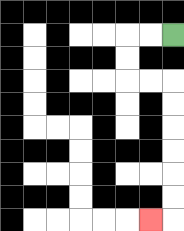{'start': '[7, 1]', 'end': '[6, 9]', 'path_directions': 'L,L,D,D,R,R,D,D,D,D,D,D,L', 'path_coordinates': '[[7, 1], [6, 1], [5, 1], [5, 2], [5, 3], [6, 3], [7, 3], [7, 4], [7, 5], [7, 6], [7, 7], [7, 8], [7, 9], [6, 9]]'}